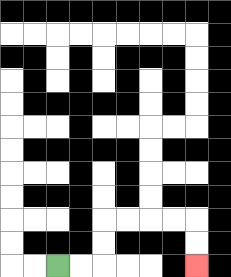{'start': '[2, 11]', 'end': '[8, 11]', 'path_directions': 'R,R,U,U,R,R,R,R,D,D', 'path_coordinates': '[[2, 11], [3, 11], [4, 11], [4, 10], [4, 9], [5, 9], [6, 9], [7, 9], [8, 9], [8, 10], [8, 11]]'}